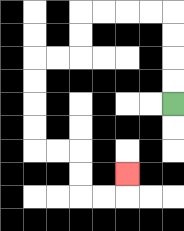{'start': '[7, 4]', 'end': '[5, 7]', 'path_directions': 'U,U,U,U,L,L,L,L,D,D,L,L,D,D,D,D,R,R,D,D,R,R,U', 'path_coordinates': '[[7, 4], [7, 3], [7, 2], [7, 1], [7, 0], [6, 0], [5, 0], [4, 0], [3, 0], [3, 1], [3, 2], [2, 2], [1, 2], [1, 3], [1, 4], [1, 5], [1, 6], [2, 6], [3, 6], [3, 7], [3, 8], [4, 8], [5, 8], [5, 7]]'}